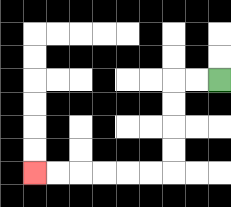{'start': '[9, 3]', 'end': '[1, 7]', 'path_directions': 'L,L,D,D,D,D,L,L,L,L,L,L', 'path_coordinates': '[[9, 3], [8, 3], [7, 3], [7, 4], [7, 5], [7, 6], [7, 7], [6, 7], [5, 7], [4, 7], [3, 7], [2, 7], [1, 7]]'}